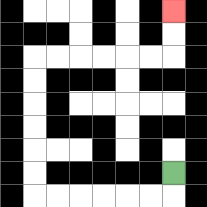{'start': '[7, 7]', 'end': '[7, 0]', 'path_directions': 'D,L,L,L,L,L,L,U,U,U,U,U,U,R,R,R,R,R,R,U,U', 'path_coordinates': '[[7, 7], [7, 8], [6, 8], [5, 8], [4, 8], [3, 8], [2, 8], [1, 8], [1, 7], [1, 6], [1, 5], [1, 4], [1, 3], [1, 2], [2, 2], [3, 2], [4, 2], [5, 2], [6, 2], [7, 2], [7, 1], [7, 0]]'}